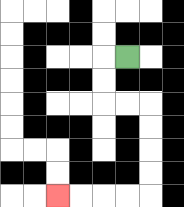{'start': '[5, 2]', 'end': '[2, 8]', 'path_directions': 'L,D,D,R,R,D,D,D,D,L,L,L,L', 'path_coordinates': '[[5, 2], [4, 2], [4, 3], [4, 4], [5, 4], [6, 4], [6, 5], [6, 6], [6, 7], [6, 8], [5, 8], [4, 8], [3, 8], [2, 8]]'}